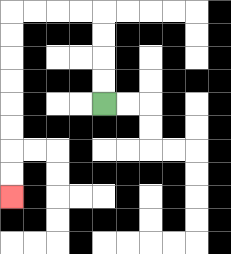{'start': '[4, 4]', 'end': '[0, 8]', 'path_directions': 'U,U,U,U,L,L,L,L,D,D,D,D,D,D,D,D', 'path_coordinates': '[[4, 4], [4, 3], [4, 2], [4, 1], [4, 0], [3, 0], [2, 0], [1, 0], [0, 0], [0, 1], [0, 2], [0, 3], [0, 4], [0, 5], [0, 6], [0, 7], [0, 8]]'}